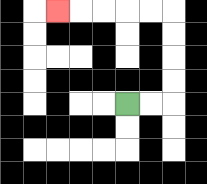{'start': '[5, 4]', 'end': '[2, 0]', 'path_directions': 'R,R,U,U,U,U,L,L,L,L,L', 'path_coordinates': '[[5, 4], [6, 4], [7, 4], [7, 3], [7, 2], [7, 1], [7, 0], [6, 0], [5, 0], [4, 0], [3, 0], [2, 0]]'}